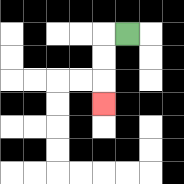{'start': '[5, 1]', 'end': '[4, 4]', 'path_directions': 'L,D,D,D', 'path_coordinates': '[[5, 1], [4, 1], [4, 2], [4, 3], [4, 4]]'}